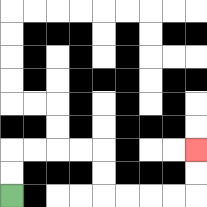{'start': '[0, 8]', 'end': '[8, 6]', 'path_directions': 'U,U,R,R,R,R,D,D,R,R,R,R,U,U', 'path_coordinates': '[[0, 8], [0, 7], [0, 6], [1, 6], [2, 6], [3, 6], [4, 6], [4, 7], [4, 8], [5, 8], [6, 8], [7, 8], [8, 8], [8, 7], [8, 6]]'}